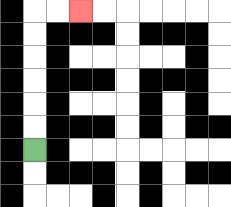{'start': '[1, 6]', 'end': '[3, 0]', 'path_directions': 'U,U,U,U,U,U,R,R', 'path_coordinates': '[[1, 6], [1, 5], [1, 4], [1, 3], [1, 2], [1, 1], [1, 0], [2, 0], [3, 0]]'}